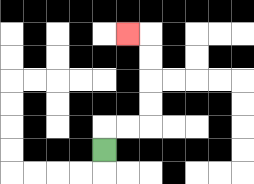{'start': '[4, 6]', 'end': '[5, 1]', 'path_directions': 'U,R,R,U,U,U,U,L', 'path_coordinates': '[[4, 6], [4, 5], [5, 5], [6, 5], [6, 4], [6, 3], [6, 2], [6, 1], [5, 1]]'}